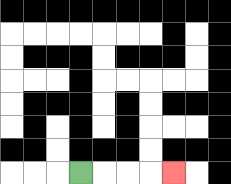{'start': '[3, 7]', 'end': '[7, 7]', 'path_directions': 'R,R,R,R', 'path_coordinates': '[[3, 7], [4, 7], [5, 7], [6, 7], [7, 7]]'}